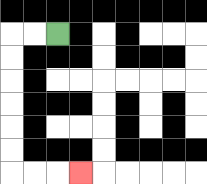{'start': '[2, 1]', 'end': '[3, 7]', 'path_directions': 'L,L,D,D,D,D,D,D,R,R,R', 'path_coordinates': '[[2, 1], [1, 1], [0, 1], [0, 2], [0, 3], [0, 4], [0, 5], [0, 6], [0, 7], [1, 7], [2, 7], [3, 7]]'}